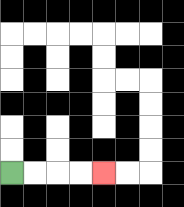{'start': '[0, 7]', 'end': '[4, 7]', 'path_directions': 'R,R,R,R', 'path_coordinates': '[[0, 7], [1, 7], [2, 7], [3, 7], [4, 7]]'}